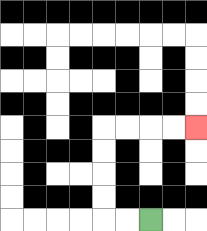{'start': '[6, 9]', 'end': '[8, 5]', 'path_directions': 'L,L,U,U,U,U,R,R,R,R', 'path_coordinates': '[[6, 9], [5, 9], [4, 9], [4, 8], [4, 7], [4, 6], [4, 5], [5, 5], [6, 5], [7, 5], [8, 5]]'}